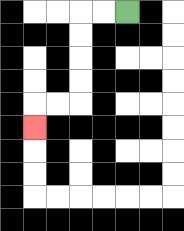{'start': '[5, 0]', 'end': '[1, 5]', 'path_directions': 'L,L,D,D,D,D,L,L,D', 'path_coordinates': '[[5, 0], [4, 0], [3, 0], [3, 1], [3, 2], [3, 3], [3, 4], [2, 4], [1, 4], [1, 5]]'}